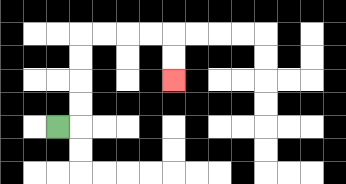{'start': '[2, 5]', 'end': '[7, 3]', 'path_directions': 'R,U,U,U,U,R,R,R,R,D,D', 'path_coordinates': '[[2, 5], [3, 5], [3, 4], [3, 3], [3, 2], [3, 1], [4, 1], [5, 1], [6, 1], [7, 1], [7, 2], [7, 3]]'}